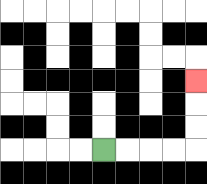{'start': '[4, 6]', 'end': '[8, 3]', 'path_directions': 'R,R,R,R,U,U,U', 'path_coordinates': '[[4, 6], [5, 6], [6, 6], [7, 6], [8, 6], [8, 5], [8, 4], [8, 3]]'}